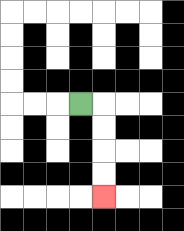{'start': '[3, 4]', 'end': '[4, 8]', 'path_directions': 'R,D,D,D,D', 'path_coordinates': '[[3, 4], [4, 4], [4, 5], [4, 6], [4, 7], [4, 8]]'}